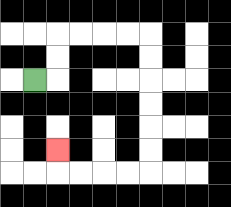{'start': '[1, 3]', 'end': '[2, 6]', 'path_directions': 'R,U,U,R,R,R,R,D,D,D,D,D,D,L,L,L,L,U', 'path_coordinates': '[[1, 3], [2, 3], [2, 2], [2, 1], [3, 1], [4, 1], [5, 1], [6, 1], [6, 2], [6, 3], [6, 4], [6, 5], [6, 6], [6, 7], [5, 7], [4, 7], [3, 7], [2, 7], [2, 6]]'}